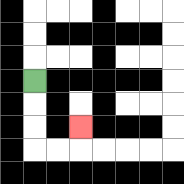{'start': '[1, 3]', 'end': '[3, 5]', 'path_directions': 'D,D,D,R,R,U', 'path_coordinates': '[[1, 3], [1, 4], [1, 5], [1, 6], [2, 6], [3, 6], [3, 5]]'}